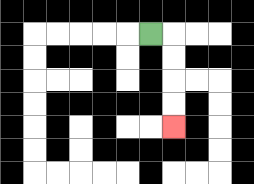{'start': '[6, 1]', 'end': '[7, 5]', 'path_directions': 'R,D,D,D,D', 'path_coordinates': '[[6, 1], [7, 1], [7, 2], [7, 3], [7, 4], [7, 5]]'}